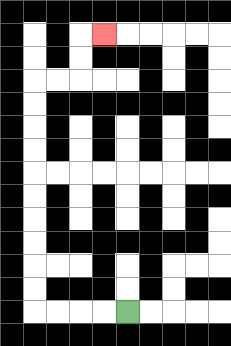{'start': '[5, 13]', 'end': '[4, 1]', 'path_directions': 'L,L,L,L,U,U,U,U,U,U,U,U,U,U,R,R,U,U,R', 'path_coordinates': '[[5, 13], [4, 13], [3, 13], [2, 13], [1, 13], [1, 12], [1, 11], [1, 10], [1, 9], [1, 8], [1, 7], [1, 6], [1, 5], [1, 4], [1, 3], [2, 3], [3, 3], [3, 2], [3, 1], [4, 1]]'}